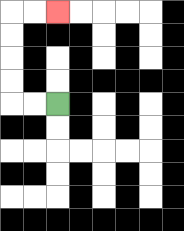{'start': '[2, 4]', 'end': '[2, 0]', 'path_directions': 'L,L,U,U,U,U,R,R', 'path_coordinates': '[[2, 4], [1, 4], [0, 4], [0, 3], [0, 2], [0, 1], [0, 0], [1, 0], [2, 0]]'}